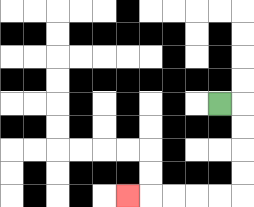{'start': '[9, 4]', 'end': '[5, 8]', 'path_directions': 'R,D,D,D,D,L,L,L,L,L', 'path_coordinates': '[[9, 4], [10, 4], [10, 5], [10, 6], [10, 7], [10, 8], [9, 8], [8, 8], [7, 8], [6, 8], [5, 8]]'}